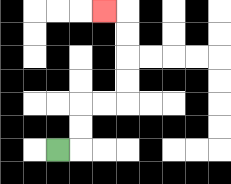{'start': '[2, 6]', 'end': '[4, 0]', 'path_directions': 'R,U,U,R,R,U,U,U,U,L', 'path_coordinates': '[[2, 6], [3, 6], [3, 5], [3, 4], [4, 4], [5, 4], [5, 3], [5, 2], [5, 1], [5, 0], [4, 0]]'}